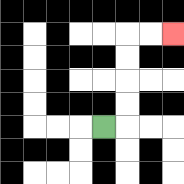{'start': '[4, 5]', 'end': '[7, 1]', 'path_directions': 'R,U,U,U,U,R,R', 'path_coordinates': '[[4, 5], [5, 5], [5, 4], [5, 3], [5, 2], [5, 1], [6, 1], [7, 1]]'}